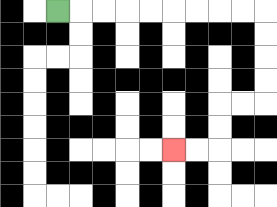{'start': '[2, 0]', 'end': '[7, 6]', 'path_directions': 'R,R,R,R,R,R,R,R,R,D,D,D,D,L,L,D,D,L,L', 'path_coordinates': '[[2, 0], [3, 0], [4, 0], [5, 0], [6, 0], [7, 0], [8, 0], [9, 0], [10, 0], [11, 0], [11, 1], [11, 2], [11, 3], [11, 4], [10, 4], [9, 4], [9, 5], [9, 6], [8, 6], [7, 6]]'}